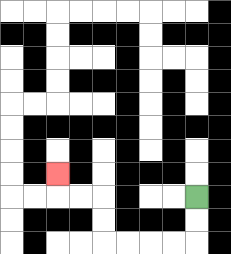{'start': '[8, 8]', 'end': '[2, 7]', 'path_directions': 'D,D,L,L,L,L,U,U,L,L,U', 'path_coordinates': '[[8, 8], [8, 9], [8, 10], [7, 10], [6, 10], [5, 10], [4, 10], [4, 9], [4, 8], [3, 8], [2, 8], [2, 7]]'}